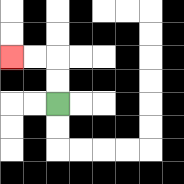{'start': '[2, 4]', 'end': '[0, 2]', 'path_directions': 'U,U,L,L', 'path_coordinates': '[[2, 4], [2, 3], [2, 2], [1, 2], [0, 2]]'}